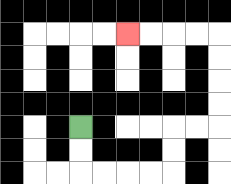{'start': '[3, 5]', 'end': '[5, 1]', 'path_directions': 'D,D,R,R,R,R,U,U,R,R,U,U,U,U,L,L,L,L', 'path_coordinates': '[[3, 5], [3, 6], [3, 7], [4, 7], [5, 7], [6, 7], [7, 7], [7, 6], [7, 5], [8, 5], [9, 5], [9, 4], [9, 3], [9, 2], [9, 1], [8, 1], [7, 1], [6, 1], [5, 1]]'}